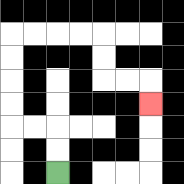{'start': '[2, 7]', 'end': '[6, 4]', 'path_directions': 'U,U,L,L,U,U,U,U,R,R,R,R,D,D,R,R,D', 'path_coordinates': '[[2, 7], [2, 6], [2, 5], [1, 5], [0, 5], [0, 4], [0, 3], [0, 2], [0, 1], [1, 1], [2, 1], [3, 1], [4, 1], [4, 2], [4, 3], [5, 3], [6, 3], [6, 4]]'}